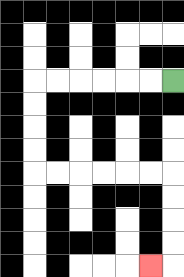{'start': '[7, 3]', 'end': '[6, 11]', 'path_directions': 'L,L,L,L,L,L,D,D,D,D,R,R,R,R,R,R,D,D,D,D,L', 'path_coordinates': '[[7, 3], [6, 3], [5, 3], [4, 3], [3, 3], [2, 3], [1, 3], [1, 4], [1, 5], [1, 6], [1, 7], [2, 7], [3, 7], [4, 7], [5, 7], [6, 7], [7, 7], [7, 8], [7, 9], [7, 10], [7, 11], [6, 11]]'}